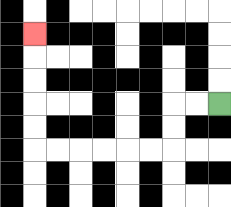{'start': '[9, 4]', 'end': '[1, 1]', 'path_directions': 'L,L,D,D,L,L,L,L,L,L,U,U,U,U,U', 'path_coordinates': '[[9, 4], [8, 4], [7, 4], [7, 5], [7, 6], [6, 6], [5, 6], [4, 6], [3, 6], [2, 6], [1, 6], [1, 5], [1, 4], [1, 3], [1, 2], [1, 1]]'}